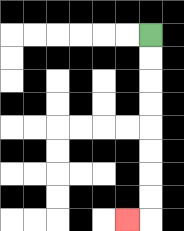{'start': '[6, 1]', 'end': '[5, 9]', 'path_directions': 'D,D,D,D,D,D,D,D,L', 'path_coordinates': '[[6, 1], [6, 2], [6, 3], [6, 4], [6, 5], [6, 6], [6, 7], [6, 8], [6, 9], [5, 9]]'}